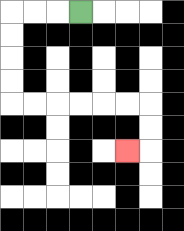{'start': '[3, 0]', 'end': '[5, 6]', 'path_directions': 'L,L,L,D,D,D,D,R,R,R,R,R,R,D,D,L', 'path_coordinates': '[[3, 0], [2, 0], [1, 0], [0, 0], [0, 1], [0, 2], [0, 3], [0, 4], [1, 4], [2, 4], [3, 4], [4, 4], [5, 4], [6, 4], [6, 5], [6, 6], [5, 6]]'}